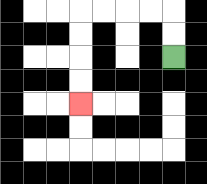{'start': '[7, 2]', 'end': '[3, 4]', 'path_directions': 'U,U,L,L,L,L,D,D,D,D', 'path_coordinates': '[[7, 2], [7, 1], [7, 0], [6, 0], [5, 0], [4, 0], [3, 0], [3, 1], [3, 2], [3, 3], [3, 4]]'}